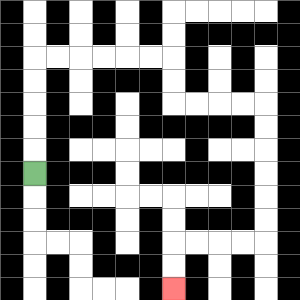{'start': '[1, 7]', 'end': '[7, 12]', 'path_directions': 'U,U,U,U,U,R,R,R,R,R,R,D,D,R,R,R,R,D,D,D,D,D,D,L,L,L,L,D,D', 'path_coordinates': '[[1, 7], [1, 6], [1, 5], [1, 4], [1, 3], [1, 2], [2, 2], [3, 2], [4, 2], [5, 2], [6, 2], [7, 2], [7, 3], [7, 4], [8, 4], [9, 4], [10, 4], [11, 4], [11, 5], [11, 6], [11, 7], [11, 8], [11, 9], [11, 10], [10, 10], [9, 10], [8, 10], [7, 10], [7, 11], [7, 12]]'}